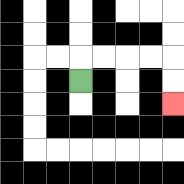{'start': '[3, 3]', 'end': '[7, 4]', 'path_directions': 'U,R,R,R,R,D,D', 'path_coordinates': '[[3, 3], [3, 2], [4, 2], [5, 2], [6, 2], [7, 2], [7, 3], [7, 4]]'}